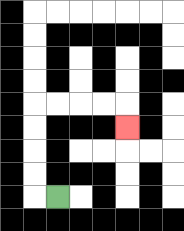{'start': '[2, 8]', 'end': '[5, 5]', 'path_directions': 'L,U,U,U,U,R,R,R,R,D', 'path_coordinates': '[[2, 8], [1, 8], [1, 7], [1, 6], [1, 5], [1, 4], [2, 4], [3, 4], [4, 4], [5, 4], [5, 5]]'}